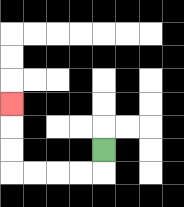{'start': '[4, 6]', 'end': '[0, 4]', 'path_directions': 'D,L,L,L,L,U,U,U', 'path_coordinates': '[[4, 6], [4, 7], [3, 7], [2, 7], [1, 7], [0, 7], [0, 6], [0, 5], [0, 4]]'}